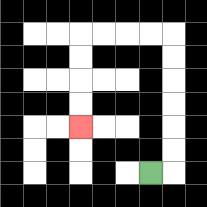{'start': '[6, 7]', 'end': '[3, 5]', 'path_directions': 'R,U,U,U,U,U,U,L,L,L,L,D,D,D,D', 'path_coordinates': '[[6, 7], [7, 7], [7, 6], [7, 5], [7, 4], [7, 3], [7, 2], [7, 1], [6, 1], [5, 1], [4, 1], [3, 1], [3, 2], [3, 3], [3, 4], [3, 5]]'}